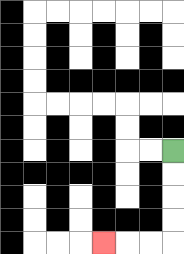{'start': '[7, 6]', 'end': '[4, 10]', 'path_directions': 'D,D,D,D,L,L,L', 'path_coordinates': '[[7, 6], [7, 7], [7, 8], [7, 9], [7, 10], [6, 10], [5, 10], [4, 10]]'}